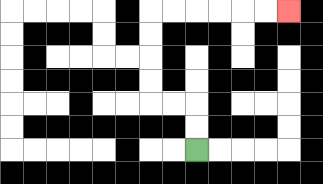{'start': '[8, 6]', 'end': '[12, 0]', 'path_directions': 'U,U,L,L,U,U,U,U,R,R,R,R,R,R', 'path_coordinates': '[[8, 6], [8, 5], [8, 4], [7, 4], [6, 4], [6, 3], [6, 2], [6, 1], [6, 0], [7, 0], [8, 0], [9, 0], [10, 0], [11, 0], [12, 0]]'}